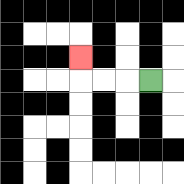{'start': '[6, 3]', 'end': '[3, 2]', 'path_directions': 'L,L,L,U', 'path_coordinates': '[[6, 3], [5, 3], [4, 3], [3, 3], [3, 2]]'}